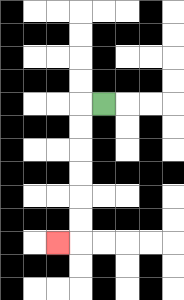{'start': '[4, 4]', 'end': '[2, 10]', 'path_directions': 'L,D,D,D,D,D,D,L', 'path_coordinates': '[[4, 4], [3, 4], [3, 5], [3, 6], [3, 7], [3, 8], [3, 9], [3, 10], [2, 10]]'}